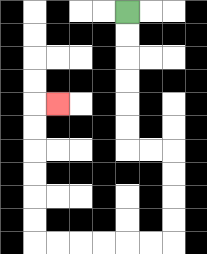{'start': '[5, 0]', 'end': '[2, 4]', 'path_directions': 'D,D,D,D,D,D,R,R,D,D,D,D,L,L,L,L,L,L,U,U,U,U,U,U,R', 'path_coordinates': '[[5, 0], [5, 1], [5, 2], [5, 3], [5, 4], [5, 5], [5, 6], [6, 6], [7, 6], [7, 7], [7, 8], [7, 9], [7, 10], [6, 10], [5, 10], [4, 10], [3, 10], [2, 10], [1, 10], [1, 9], [1, 8], [1, 7], [1, 6], [1, 5], [1, 4], [2, 4]]'}